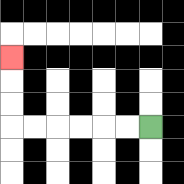{'start': '[6, 5]', 'end': '[0, 2]', 'path_directions': 'L,L,L,L,L,L,U,U,U', 'path_coordinates': '[[6, 5], [5, 5], [4, 5], [3, 5], [2, 5], [1, 5], [0, 5], [0, 4], [0, 3], [0, 2]]'}